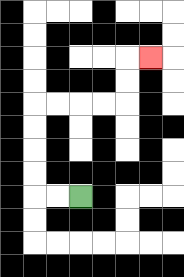{'start': '[3, 8]', 'end': '[6, 2]', 'path_directions': 'L,L,U,U,U,U,R,R,R,R,U,U,R', 'path_coordinates': '[[3, 8], [2, 8], [1, 8], [1, 7], [1, 6], [1, 5], [1, 4], [2, 4], [3, 4], [4, 4], [5, 4], [5, 3], [5, 2], [6, 2]]'}